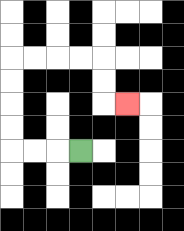{'start': '[3, 6]', 'end': '[5, 4]', 'path_directions': 'L,L,L,U,U,U,U,R,R,R,R,D,D,R', 'path_coordinates': '[[3, 6], [2, 6], [1, 6], [0, 6], [0, 5], [0, 4], [0, 3], [0, 2], [1, 2], [2, 2], [3, 2], [4, 2], [4, 3], [4, 4], [5, 4]]'}